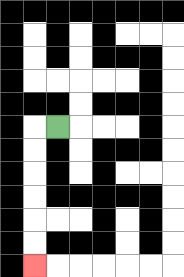{'start': '[2, 5]', 'end': '[1, 11]', 'path_directions': 'L,D,D,D,D,D,D', 'path_coordinates': '[[2, 5], [1, 5], [1, 6], [1, 7], [1, 8], [1, 9], [1, 10], [1, 11]]'}